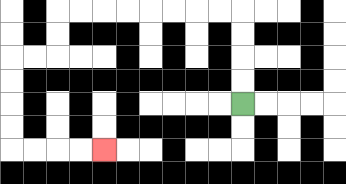{'start': '[10, 4]', 'end': '[4, 6]', 'path_directions': 'U,U,U,U,L,L,L,L,L,L,L,L,D,D,L,L,D,D,D,D,R,R,R,R', 'path_coordinates': '[[10, 4], [10, 3], [10, 2], [10, 1], [10, 0], [9, 0], [8, 0], [7, 0], [6, 0], [5, 0], [4, 0], [3, 0], [2, 0], [2, 1], [2, 2], [1, 2], [0, 2], [0, 3], [0, 4], [0, 5], [0, 6], [1, 6], [2, 6], [3, 6], [4, 6]]'}